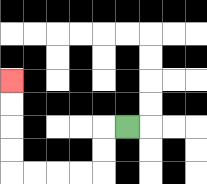{'start': '[5, 5]', 'end': '[0, 3]', 'path_directions': 'L,D,D,L,L,L,L,U,U,U,U', 'path_coordinates': '[[5, 5], [4, 5], [4, 6], [4, 7], [3, 7], [2, 7], [1, 7], [0, 7], [0, 6], [0, 5], [0, 4], [0, 3]]'}